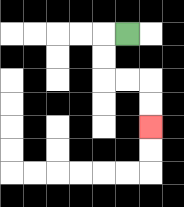{'start': '[5, 1]', 'end': '[6, 5]', 'path_directions': 'L,D,D,R,R,D,D', 'path_coordinates': '[[5, 1], [4, 1], [4, 2], [4, 3], [5, 3], [6, 3], [6, 4], [6, 5]]'}